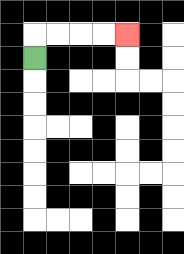{'start': '[1, 2]', 'end': '[5, 1]', 'path_directions': 'U,R,R,R,R', 'path_coordinates': '[[1, 2], [1, 1], [2, 1], [3, 1], [4, 1], [5, 1]]'}